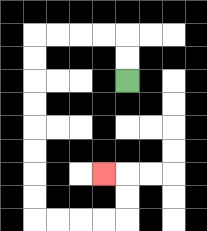{'start': '[5, 3]', 'end': '[4, 7]', 'path_directions': 'U,U,L,L,L,L,D,D,D,D,D,D,D,D,R,R,R,R,U,U,L', 'path_coordinates': '[[5, 3], [5, 2], [5, 1], [4, 1], [3, 1], [2, 1], [1, 1], [1, 2], [1, 3], [1, 4], [1, 5], [1, 6], [1, 7], [1, 8], [1, 9], [2, 9], [3, 9], [4, 9], [5, 9], [5, 8], [5, 7], [4, 7]]'}